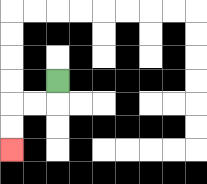{'start': '[2, 3]', 'end': '[0, 6]', 'path_directions': 'D,L,L,D,D', 'path_coordinates': '[[2, 3], [2, 4], [1, 4], [0, 4], [0, 5], [0, 6]]'}